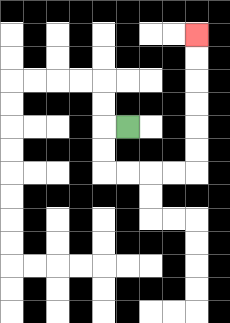{'start': '[5, 5]', 'end': '[8, 1]', 'path_directions': 'L,D,D,R,R,R,R,U,U,U,U,U,U', 'path_coordinates': '[[5, 5], [4, 5], [4, 6], [4, 7], [5, 7], [6, 7], [7, 7], [8, 7], [8, 6], [8, 5], [8, 4], [8, 3], [8, 2], [8, 1]]'}